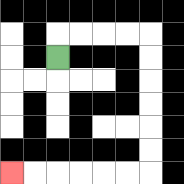{'start': '[2, 2]', 'end': '[0, 7]', 'path_directions': 'U,R,R,R,R,D,D,D,D,D,D,L,L,L,L,L,L', 'path_coordinates': '[[2, 2], [2, 1], [3, 1], [4, 1], [5, 1], [6, 1], [6, 2], [6, 3], [6, 4], [6, 5], [6, 6], [6, 7], [5, 7], [4, 7], [3, 7], [2, 7], [1, 7], [0, 7]]'}